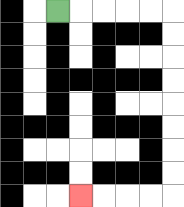{'start': '[2, 0]', 'end': '[3, 8]', 'path_directions': 'R,R,R,R,R,D,D,D,D,D,D,D,D,L,L,L,L', 'path_coordinates': '[[2, 0], [3, 0], [4, 0], [5, 0], [6, 0], [7, 0], [7, 1], [7, 2], [7, 3], [7, 4], [7, 5], [7, 6], [7, 7], [7, 8], [6, 8], [5, 8], [4, 8], [3, 8]]'}